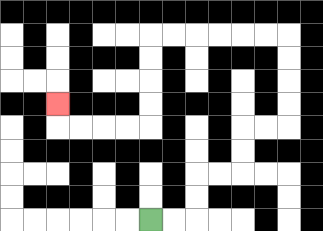{'start': '[6, 9]', 'end': '[2, 4]', 'path_directions': 'R,R,U,U,R,R,U,U,R,R,U,U,U,U,L,L,L,L,L,L,D,D,D,D,L,L,L,L,U', 'path_coordinates': '[[6, 9], [7, 9], [8, 9], [8, 8], [8, 7], [9, 7], [10, 7], [10, 6], [10, 5], [11, 5], [12, 5], [12, 4], [12, 3], [12, 2], [12, 1], [11, 1], [10, 1], [9, 1], [8, 1], [7, 1], [6, 1], [6, 2], [6, 3], [6, 4], [6, 5], [5, 5], [4, 5], [3, 5], [2, 5], [2, 4]]'}